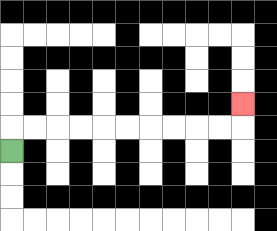{'start': '[0, 6]', 'end': '[10, 4]', 'path_directions': 'U,R,R,R,R,R,R,R,R,R,R,U', 'path_coordinates': '[[0, 6], [0, 5], [1, 5], [2, 5], [3, 5], [4, 5], [5, 5], [6, 5], [7, 5], [8, 5], [9, 5], [10, 5], [10, 4]]'}